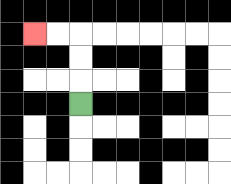{'start': '[3, 4]', 'end': '[1, 1]', 'path_directions': 'U,U,U,L,L', 'path_coordinates': '[[3, 4], [3, 3], [3, 2], [3, 1], [2, 1], [1, 1]]'}